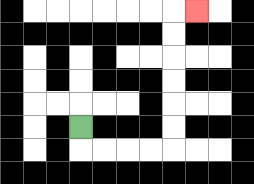{'start': '[3, 5]', 'end': '[8, 0]', 'path_directions': 'D,R,R,R,R,U,U,U,U,U,U,R', 'path_coordinates': '[[3, 5], [3, 6], [4, 6], [5, 6], [6, 6], [7, 6], [7, 5], [7, 4], [7, 3], [7, 2], [7, 1], [7, 0], [8, 0]]'}